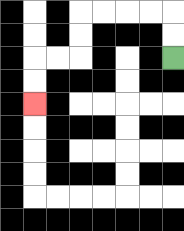{'start': '[7, 2]', 'end': '[1, 4]', 'path_directions': 'U,U,L,L,L,L,D,D,L,L,D,D', 'path_coordinates': '[[7, 2], [7, 1], [7, 0], [6, 0], [5, 0], [4, 0], [3, 0], [3, 1], [3, 2], [2, 2], [1, 2], [1, 3], [1, 4]]'}